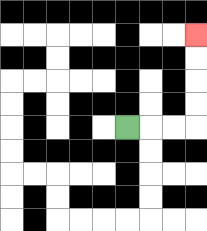{'start': '[5, 5]', 'end': '[8, 1]', 'path_directions': 'R,R,R,U,U,U,U', 'path_coordinates': '[[5, 5], [6, 5], [7, 5], [8, 5], [8, 4], [8, 3], [8, 2], [8, 1]]'}